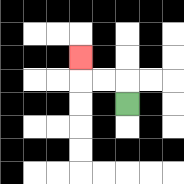{'start': '[5, 4]', 'end': '[3, 2]', 'path_directions': 'U,L,L,U', 'path_coordinates': '[[5, 4], [5, 3], [4, 3], [3, 3], [3, 2]]'}